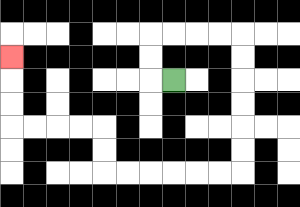{'start': '[7, 3]', 'end': '[0, 2]', 'path_directions': 'L,U,U,R,R,R,R,D,D,D,D,D,D,L,L,L,L,L,L,U,U,L,L,L,L,U,U,U', 'path_coordinates': '[[7, 3], [6, 3], [6, 2], [6, 1], [7, 1], [8, 1], [9, 1], [10, 1], [10, 2], [10, 3], [10, 4], [10, 5], [10, 6], [10, 7], [9, 7], [8, 7], [7, 7], [6, 7], [5, 7], [4, 7], [4, 6], [4, 5], [3, 5], [2, 5], [1, 5], [0, 5], [0, 4], [0, 3], [0, 2]]'}